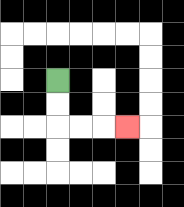{'start': '[2, 3]', 'end': '[5, 5]', 'path_directions': 'D,D,R,R,R', 'path_coordinates': '[[2, 3], [2, 4], [2, 5], [3, 5], [4, 5], [5, 5]]'}